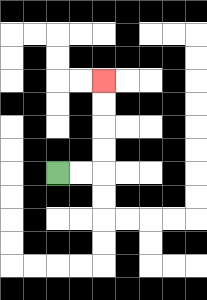{'start': '[2, 7]', 'end': '[4, 3]', 'path_directions': 'R,R,U,U,U,U', 'path_coordinates': '[[2, 7], [3, 7], [4, 7], [4, 6], [4, 5], [4, 4], [4, 3]]'}